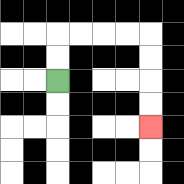{'start': '[2, 3]', 'end': '[6, 5]', 'path_directions': 'U,U,R,R,R,R,D,D,D,D', 'path_coordinates': '[[2, 3], [2, 2], [2, 1], [3, 1], [4, 1], [5, 1], [6, 1], [6, 2], [6, 3], [6, 4], [6, 5]]'}